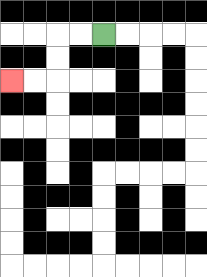{'start': '[4, 1]', 'end': '[0, 3]', 'path_directions': 'L,L,D,D,L,L', 'path_coordinates': '[[4, 1], [3, 1], [2, 1], [2, 2], [2, 3], [1, 3], [0, 3]]'}